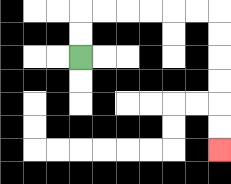{'start': '[3, 2]', 'end': '[9, 6]', 'path_directions': 'U,U,R,R,R,R,R,R,D,D,D,D,D,D', 'path_coordinates': '[[3, 2], [3, 1], [3, 0], [4, 0], [5, 0], [6, 0], [7, 0], [8, 0], [9, 0], [9, 1], [9, 2], [9, 3], [9, 4], [9, 5], [9, 6]]'}